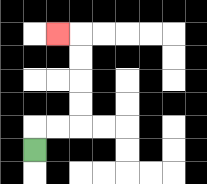{'start': '[1, 6]', 'end': '[2, 1]', 'path_directions': 'U,R,R,U,U,U,U,L', 'path_coordinates': '[[1, 6], [1, 5], [2, 5], [3, 5], [3, 4], [3, 3], [3, 2], [3, 1], [2, 1]]'}